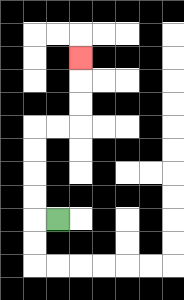{'start': '[2, 9]', 'end': '[3, 2]', 'path_directions': 'L,U,U,U,U,R,R,U,U,U', 'path_coordinates': '[[2, 9], [1, 9], [1, 8], [1, 7], [1, 6], [1, 5], [2, 5], [3, 5], [3, 4], [3, 3], [3, 2]]'}